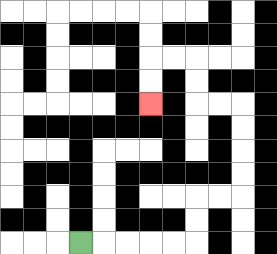{'start': '[3, 10]', 'end': '[6, 4]', 'path_directions': 'R,R,R,R,R,U,U,R,R,U,U,U,U,L,L,U,U,L,L,D,D', 'path_coordinates': '[[3, 10], [4, 10], [5, 10], [6, 10], [7, 10], [8, 10], [8, 9], [8, 8], [9, 8], [10, 8], [10, 7], [10, 6], [10, 5], [10, 4], [9, 4], [8, 4], [8, 3], [8, 2], [7, 2], [6, 2], [6, 3], [6, 4]]'}